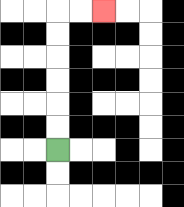{'start': '[2, 6]', 'end': '[4, 0]', 'path_directions': 'U,U,U,U,U,U,R,R', 'path_coordinates': '[[2, 6], [2, 5], [2, 4], [2, 3], [2, 2], [2, 1], [2, 0], [3, 0], [4, 0]]'}